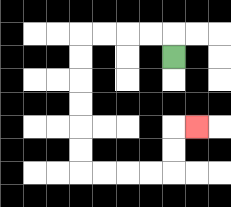{'start': '[7, 2]', 'end': '[8, 5]', 'path_directions': 'U,L,L,L,L,D,D,D,D,D,D,R,R,R,R,U,U,R', 'path_coordinates': '[[7, 2], [7, 1], [6, 1], [5, 1], [4, 1], [3, 1], [3, 2], [3, 3], [3, 4], [3, 5], [3, 6], [3, 7], [4, 7], [5, 7], [6, 7], [7, 7], [7, 6], [7, 5], [8, 5]]'}